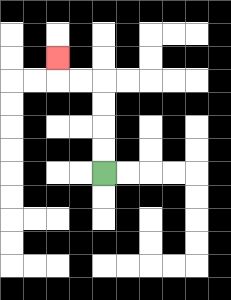{'start': '[4, 7]', 'end': '[2, 2]', 'path_directions': 'U,U,U,U,L,L,U', 'path_coordinates': '[[4, 7], [4, 6], [4, 5], [4, 4], [4, 3], [3, 3], [2, 3], [2, 2]]'}